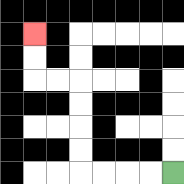{'start': '[7, 7]', 'end': '[1, 1]', 'path_directions': 'L,L,L,L,U,U,U,U,L,L,U,U', 'path_coordinates': '[[7, 7], [6, 7], [5, 7], [4, 7], [3, 7], [3, 6], [3, 5], [3, 4], [3, 3], [2, 3], [1, 3], [1, 2], [1, 1]]'}